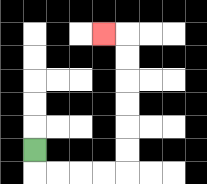{'start': '[1, 6]', 'end': '[4, 1]', 'path_directions': 'D,R,R,R,R,U,U,U,U,U,U,L', 'path_coordinates': '[[1, 6], [1, 7], [2, 7], [3, 7], [4, 7], [5, 7], [5, 6], [5, 5], [5, 4], [5, 3], [5, 2], [5, 1], [4, 1]]'}